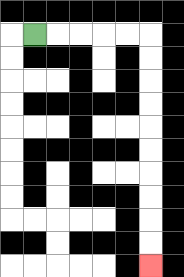{'start': '[1, 1]', 'end': '[6, 11]', 'path_directions': 'R,R,R,R,R,D,D,D,D,D,D,D,D,D,D', 'path_coordinates': '[[1, 1], [2, 1], [3, 1], [4, 1], [5, 1], [6, 1], [6, 2], [6, 3], [6, 4], [6, 5], [6, 6], [6, 7], [6, 8], [6, 9], [6, 10], [6, 11]]'}